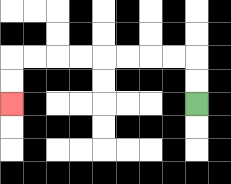{'start': '[8, 4]', 'end': '[0, 4]', 'path_directions': 'U,U,L,L,L,L,L,L,L,L,D,D', 'path_coordinates': '[[8, 4], [8, 3], [8, 2], [7, 2], [6, 2], [5, 2], [4, 2], [3, 2], [2, 2], [1, 2], [0, 2], [0, 3], [0, 4]]'}